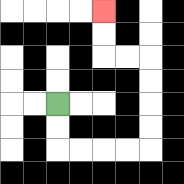{'start': '[2, 4]', 'end': '[4, 0]', 'path_directions': 'D,D,R,R,R,R,U,U,U,U,L,L,U,U', 'path_coordinates': '[[2, 4], [2, 5], [2, 6], [3, 6], [4, 6], [5, 6], [6, 6], [6, 5], [6, 4], [6, 3], [6, 2], [5, 2], [4, 2], [4, 1], [4, 0]]'}